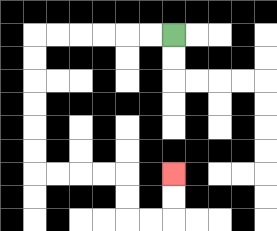{'start': '[7, 1]', 'end': '[7, 7]', 'path_directions': 'L,L,L,L,L,L,D,D,D,D,D,D,R,R,R,R,D,D,R,R,U,U', 'path_coordinates': '[[7, 1], [6, 1], [5, 1], [4, 1], [3, 1], [2, 1], [1, 1], [1, 2], [1, 3], [1, 4], [1, 5], [1, 6], [1, 7], [2, 7], [3, 7], [4, 7], [5, 7], [5, 8], [5, 9], [6, 9], [7, 9], [7, 8], [7, 7]]'}